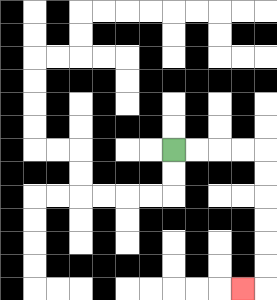{'start': '[7, 6]', 'end': '[10, 12]', 'path_directions': 'R,R,R,R,D,D,D,D,D,D,L', 'path_coordinates': '[[7, 6], [8, 6], [9, 6], [10, 6], [11, 6], [11, 7], [11, 8], [11, 9], [11, 10], [11, 11], [11, 12], [10, 12]]'}